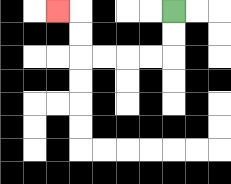{'start': '[7, 0]', 'end': '[2, 0]', 'path_directions': 'D,D,L,L,L,L,U,U,L', 'path_coordinates': '[[7, 0], [7, 1], [7, 2], [6, 2], [5, 2], [4, 2], [3, 2], [3, 1], [3, 0], [2, 0]]'}